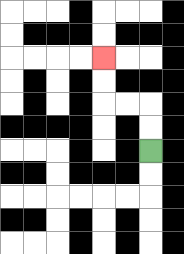{'start': '[6, 6]', 'end': '[4, 2]', 'path_directions': 'U,U,L,L,U,U', 'path_coordinates': '[[6, 6], [6, 5], [6, 4], [5, 4], [4, 4], [4, 3], [4, 2]]'}